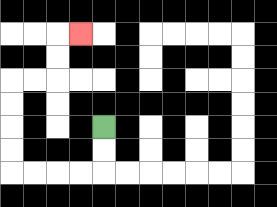{'start': '[4, 5]', 'end': '[3, 1]', 'path_directions': 'D,D,L,L,L,L,U,U,U,U,R,R,U,U,R', 'path_coordinates': '[[4, 5], [4, 6], [4, 7], [3, 7], [2, 7], [1, 7], [0, 7], [0, 6], [0, 5], [0, 4], [0, 3], [1, 3], [2, 3], [2, 2], [2, 1], [3, 1]]'}